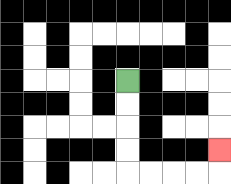{'start': '[5, 3]', 'end': '[9, 6]', 'path_directions': 'D,D,D,D,R,R,R,R,U', 'path_coordinates': '[[5, 3], [5, 4], [5, 5], [5, 6], [5, 7], [6, 7], [7, 7], [8, 7], [9, 7], [9, 6]]'}